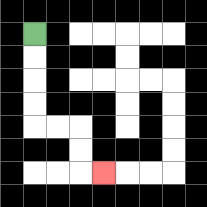{'start': '[1, 1]', 'end': '[4, 7]', 'path_directions': 'D,D,D,D,R,R,D,D,R', 'path_coordinates': '[[1, 1], [1, 2], [1, 3], [1, 4], [1, 5], [2, 5], [3, 5], [3, 6], [3, 7], [4, 7]]'}